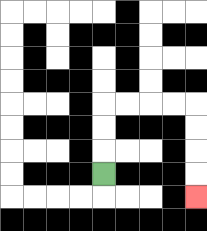{'start': '[4, 7]', 'end': '[8, 8]', 'path_directions': 'U,U,U,R,R,R,R,D,D,D,D', 'path_coordinates': '[[4, 7], [4, 6], [4, 5], [4, 4], [5, 4], [6, 4], [7, 4], [8, 4], [8, 5], [8, 6], [8, 7], [8, 8]]'}